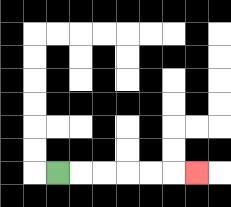{'start': '[2, 7]', 'end': '[8, 7]', 'path_directions': 'R,R,R,R,R,R', 'path_coordinates': '[[2, 7], [3, 7], [4, 7], [5, 7], [6, 7], [7, 7], [8, 7]]'}